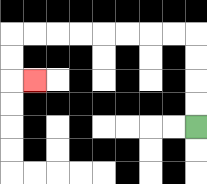{'start': '[8, 5]', 'end': '[1, 3]', 'path_directions': 'U,U,U,U,L,L,L,L,L,L,L,L,D,D,R', 'path_coordinates': '[[8, 5], [8, 4], [8, 3], [8, 2], [8, 1], [7, 1], [6, 1], [5, 1], [4, 1], [3, 1], [2, 1], [1, 1], [0, 1], [0, 2], [0, 3], [1, 3]]'}